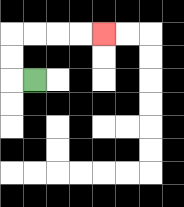{'start': '[1, 3]', 'end': '[4, 1]', 'path_directions': 'L,U,U,R,R,R,R', 'path_coordinates': '[[1, 3], [0, 3], [0, 2], [0, 1], [1, 1], [2, 1], [3, 1], [4, 1]]'}